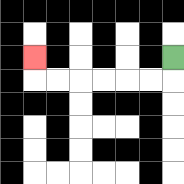{'start': '[7, 2]', 'end': '[1, 2]', 'path_directions': 'D,L,L,L,L,L,L,U', 'path_coordinates': '[[7, 2], [7, 3], [6, 3], [5, 3], [4, 3], [3, 3], [2, 3], [1, 3], [1, 2]]'}